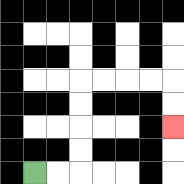{'start': '[1, 7]', 'end': '[7, 5]', 'path_directions': 'R,R,U,U,U,U,R,R,R,R,D,D', 'path_coordinates': '[[1, 7], [2, 7], [3, 7], [3, 6], [3, 5], [3, 4], [3, 3], [4, 3], [5, 3], [6, 3], [7, 3], [7, 4], [7, 5]]'}